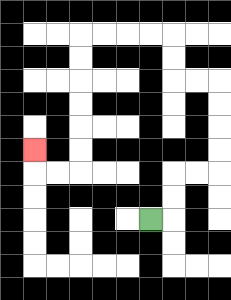{'start': '[6, 9]', 'end': '[1, 6]', 'path_directions': 'R,U,U,R,R,U,U,U,U,L,L,U,U,L,L,L,L,D,D,D,D,D,D,L,L,U', 'path_coordinates': '[[6, 9], [7, 9], [7, 8], [7, 7], [8, 7], [9, 7], [9, 6], [9, 5], [9, 4], [9, 3], [8, 3], [7, 3], [7, 2], [7, 1], [6, 1], [5, 1], [4, 1], [3, 1], [3, 2], [3, 3], [3, 4], [3, 5], [3, 6], [3, 7], [2, 7], [1, 7], [1, 6]]'}